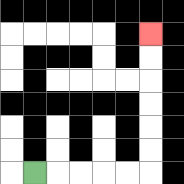{'start': '[1, 7]', 'end': '[6, 1]', 'path_directions': 'R,R,R,R,R,U,U,U,U,U,U', 'path_coordinates': '[[1, 7], [2, 7], [3, 7], [4, 7], [5, 7], [6, 7], [6, 6], [6, 5], [6, 4], [6, 3], [6, 2], [6, 1]]'}